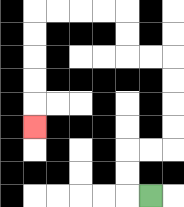{'start': '[6, 8]', 'end': '[1, 5]', 'path_directions': 'L,U,U,R,R,U,U,U,U,L,L,U,U,L,L,L,L,D,D,D,D,D', 'path_coordinates': '[[6, 8], [5, 8], [5, 7], [5, 6], [6, 6], [7, 6], [7, 5], [7, 4], [7, 3], [7, 2], [6, 2], [5, 2], [5, 1], [5, 0], [4, 0], [3, 0], [2, 0], [1, 0], [1, 1], [1, 2], [1, 3], [1, 4], [1, 5]]'}